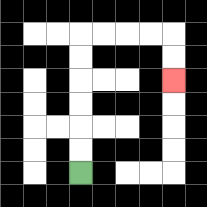{'start': '[3, 7]', 'end': '[7, 3]', 'path_directions': 'U,U,U,U,U,U,R,R,R,R,D,D', 'path_coordinates': '[[3, 7], [3, 6], [3, 5], [3, 4], [3, 3], [3, 2], [3, 1], [4, 1], [5, 1], [6, 1], [7, 1], [7, 2], [7, 3]]'}